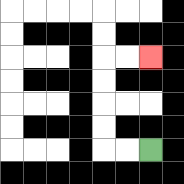{'start': '[6, 6]', 'end': '[6, 2]', 'path_directions': 'L,L,U,U,U,U,R,R', 'path_coordinates': '[[6, 6], [5, 6], [4, 6], [4, 5], [4, 4], [4, 3], [4, 2], [5, 2], [6, 2]]'}